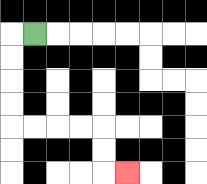{'start': '[1, 1]', 'end': '[5, 7]', 'path_directions': 'L,D,D,D,D,R,R,R,R,D,D,R', 'path_coordinates': '[[1, 1], [0, 1], [0, 2], [0, 3], [0, 4], [0, 5], [1, 5], [2, 5], [3, 5], [4, 5], [4, 6], [4, 7], [5, 7]]'}